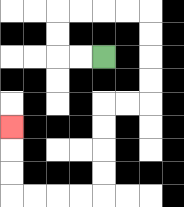{'start': '[4, 2]', 'end': '[0, 5]', 'path_directions': 'L,L,U,U,R,R,R,R,D,D,D,D,L,L,D,D,D,D,L,L,L,L,U,U,U', 'path_coordinates': '[[4, 2], [3, 2], [2, 2], [2, 1], [2, 0], [3, 0], [4, 0], [5, 0], [6, 0], [6, 1], [6, 2], [6, 3], [6, 4], [5, 4], [4, 4], [4, 5], [4, 6], [4, 7], [4, 8], [3, 8], [2, 8], [1, 8], [0, 8], [0, 7], [0, 6], [0, 5]]'}